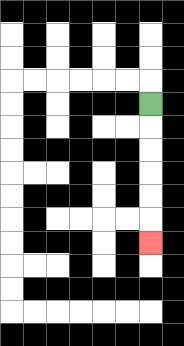{'start': '[6, 4]', 'end': '[6, 10]', 'path_directions': 'D,D,D,D,D,D', 'path_coordinates': '[[6, 4], [6, 5], [6, 6], [6, 7], [6, 8], [6, 9], [6, 10]]'}